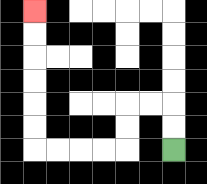{'start': '[7, 6]', 'end': '[1, 0]', 'path_directions': 'U,U,L,L,D,D,L,L,L,L,U,U,U,U,U,U', 'path_coordinates': '[[7, 6], [7, 5], [7, 4], [6, 4], [5, 4], [5, 5], [5, 6], [4, 6], [3, 6], [2, 6], [1, 6], [1, 5], [1, 4], [1, 3], [1, 2], [1, 1], [1, 0]]'}